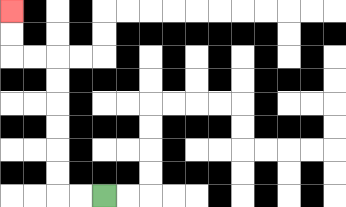{'start': '[4, 8]', 'end': '[0, 0]', 'path_directions': 'L,L,U,U,U,U,U,U,L,L,U,U', 'path_coordinates': '[[4, 8], [3, 8], [2, 8], [2, 7], [2, 6], [2, 5], [2, 4], [2, 3], [2, 2], [1, 2], [0, 2], [0, 1], [0, 0]]'}